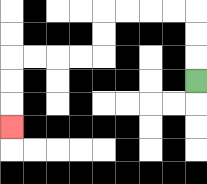{'start': '[8, 3]', 'end': '[0, 5]', 'path_directions': 'U,U,U,L,L,L,L,D,D,L,L,L,L,D,D,D', 'path_coordinates': '[[8, 3], [8, 2], [8, 1], [8, 0], [7, 0], [6, 0], [5, 0], [4, 0], [4, 1], [4, 2], [3, 2], [2, 2], [1, 2], [0, 2], [0, 3], [0, 4], [0, 5]]'}